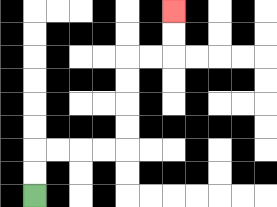{'start': '[1, 8]', 'end': '[7, 0]', 'path_directions': 'U,U,R,R,R,R,U,U,U,U,R,R,U,U', 'path_coordinates': '[[1, 8], [1, 7], [1, 6], [2, 6], [3, 6], [4, 6], [5, 6], [5, 5], [5, 4], [5, 3], [5, 2], [6, 2], [7, 2], [7, 1], [7, 0]]'}